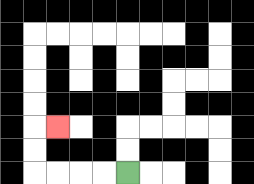{'start': '[5, 7]', 'end': '[2, 5]', 'path_directions': 'L,L,L,L,U,U,R', 'path_coordinates': '[[5, 7], [4, 7], [3, 7], [2, 7], [1, 7], [1, 6], [1, 5], [2, 5]]'}